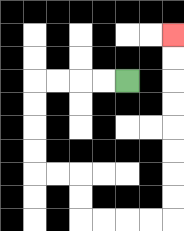{'start': '[5, 3]', 'end': '[7, 1]', 'path_directions': 'L,L,L,L,D,D,D,D,R,R,D,D,R,R,R,R,U,U,U,U,U,U,U,U', 'path_coordinates': '[[5, 3], [4, 3], [3, 3], [2, 3], [1, 3], [1, 4], [1, 5], [1, 6], [1, 7], [2, 7], [3, 7], [3, 8], [3, 9], [4, 9], [5, 9], [6, 9], [7, 9], [7, 8], [7, 7], [7, 6], [7, 5], [7, 4], [7, 3], [7, 2], [7, 1]]'}